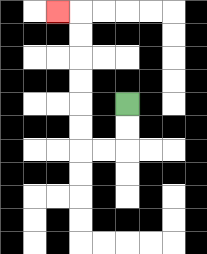{'start': '[5, 4]', 'end': '[2, 0]', 'path_directions': 'D,D,L,L,U,U,U,U,U,U,L', 'path_coordinates': '[[5, 4], [5, 5], [5, 6], [4, 6], [3, 6], [3, 5], [3, 4], [3, 3], [3, 2], [3, 1], [3, 0], [2, 0]]'}